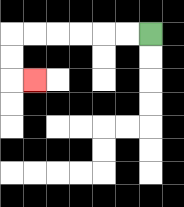{'start': '[6, 1]', 'end': '[1, 3]', 'path_directions': 'L,L,L,L,L,L,D,D,R', 'path_coordinates': '[[6, 1], [5, 1], [4, 1], [3, 1], [2, 1], [1, 1], [0, 1], [0, 2], [0, 3], [1, 3]]'}